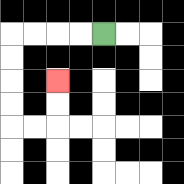{'start': '[4, 1]', 'end': '[2, 3]', 'path_directions': 'L,L,L,L,D,D,D,D,R,R,U,U', 'path_coordinates': '[[4, 1], [3, 1], [2, 1], [1, 1], [0, 1], [0, 2], [0, 3], [0, 4], [0, 5], [1, 5], [2, 5], [2, 4], [2, 3]]'}